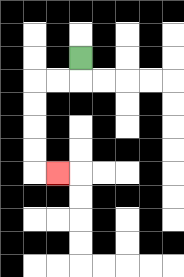{'start': '[3, 2]', 'end': '[2, 7]', 'path_directions': 'D,L,L,D,D,D,D,R', 'path_coordinates': '[[3, 2], [3, 3], [2, 3], [1, 3], [1, 4], [1, 5], [1, 6], [1, 7], [2, 7]]'}